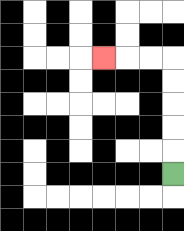{'start': '[7, 7]', 'end': '[4, 2]', 'path_directions': 'U,U,U,U,U,L,L,L', 'path_coordinates': '[[7, 7], [7, 6], [7, 5], [7, 4], [7, 3], [7, 2], [6, 2], [5, 2], [4, 2]]'}